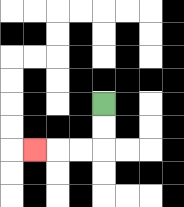{'start': '[4, 4]', 'end': '[1, 6]', 'path_directions': 'D,D,L,L,L', 'path_coordinates': '[[4, 4], [4, 5], [4, 6], [3, 6], [2, 6], [1, 6]]'}